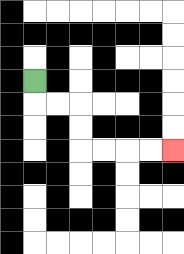{'start': '[1, 3]', 'end': '[7, 6]', 'path_directions': 'D,R,R,D,D,R,R,R,R', 'path_coordinates': '[[1, 3], [1, 4], [2, 4], [3, 4], [3, 5], [3, 6], [4, 6], [5, 6], [6, 6], [7, 6]]'}